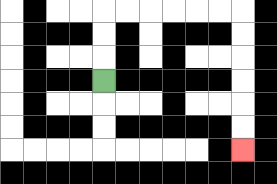{'start': '[4, 3]', 'end': '[10, 6]', 'path_directions': 'U,U,U,R,R,R,R,R,R,D,D,D,D,D,D', 'path_coordinates': '[[4, 3], [4, 2], [4, 1], [4, 0], [5, 0], [6, 0], [7, 0], [8, 0], [9, 0], [10, 0], [10, 1], [10, 2], [10, 3], [10, 4], [10, 5], [10, 6]]'}